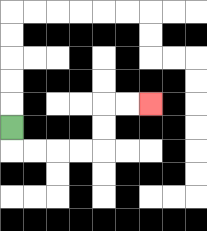{'start': '[0, 5]', 'end': '[6, 4]', 'path_directions': 'D,R,R,R,R,U,U,R,R', 'path_coordinates': '[[0, 5], [0, 6], [1, 6], [2, 6], [3, 6], [4, 6], [4, 5], [4, 4], [5, 4], [6, 4]]'}